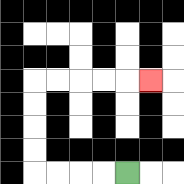{'start': '[5, 7]', 'end': '[6, 3]', 'path_directions': 'L,L,L,L,U,U,U,U,R,R,R,R,R', 'path_coordinates': '[[5, 7], [4, 7], [3, 7], [2, 7], [1, 7], [1, 6], [1, 5], [1, 4], [1, 3], [2, 3], [3, 3], [4, 3], [5, 3], [6, 3]]'}